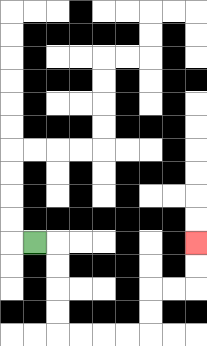{'start': '[1, 10]', 'end': '[8, 10]', 'path_directions': 'R,D,D,D,D,R,R,R,R,U,U,R,R,U,U', 'path_coordinates': '[[1, 10], [2, 10], [2, 11], [2, 12], [2, 13], [2, 14], [3, 14], [4, 14], [5, 14], [6, 14], [6, 13], [6, 12], [7, 12], [8, 12], [8, 11], [8, 10]]'}